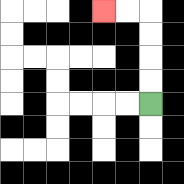{'start': '[6, 4]', 'end': '[4, 0]', 'path_directions': 'U,U,U,U,L,L', 'path_coordinates': '[[6, 4], [6, 3], [6, 2], [6, 1], [6, 0], [5, 0], [4, 0]]'}